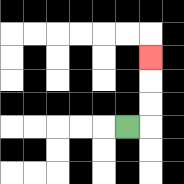{'start': '[5, 5]', 'end': '[6, 2]', 'path_directions': 'R,U,U,U', 'path_coordinates': '[[5, 5], [6, 5], [6, 4], [6, 3], [6, 2]]'}